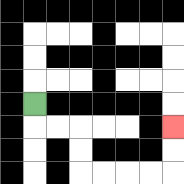{'start': '[1, 4]', 'end': '[7, 5]', 'path_directions': 'D,R,R,D,D,R,R,R,R,U,U', 'path_coordinates': '[[1, 4], [1, 5], [2, 5], [3, 5], [3, 6], [3, 7], [4, 7], [5, 7], [6, 7], [7, 7], [7, 6], [7, 5]]'}